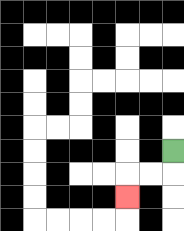{'start': '[7, 6]', 'end': '[5, 8]', 'path_directions': 'D,L,L,D', 'path_coordinates': '[[7, 6], [7, 7], [6, 7], [5, 7], [5, 8]]'}